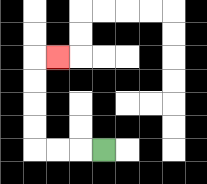{'start': '[4, 6]', 'end': '[2, 2]', 'path_directions': 'L,L,L,U,U,U,U,R', 'path_coordinates': '[[4, 6], [3, 6], [2, 6], [1, 6], [1, 5], [1, 4], [1, 3], [1, 2], [2, 2]]'}